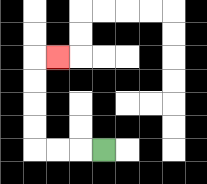{'start': '[4, 6]', 'end': '[2, 2]', 'path_directions': 'L,L,L,U,U,U,U,R', 'path_coordinates': '[[4, 6], [3, 6], [2, 6], [1, 6], [1, 5], [1, 4], [1, 3], [1, 2], [2, 2]]'}